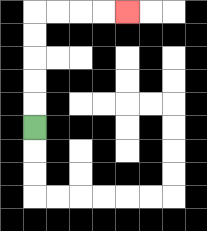{'start': '[1, 5]', 'end': '[5, 0]', 'path_directions': 'U,U,U,U,U,R,R,R,R', 'path_coordinates': '[[1, 5], [1, 4], [1, 3], [1, 2], [1, 1], [1, 0], [2, 0], [3, 0], [4, 0], [5, 0]]'}